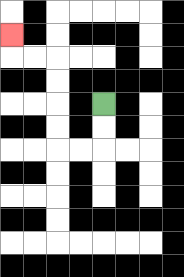{'start': '[4, 4]', 'end': '[0, 1]', 'path_directions': 'D,D,L,L,U,U,U,U,L,L,U', 'path_coordinates': '[[4, 4], [4, 5], [4, 6], [3, 6], [2, 6], [2, 5], [2, 4], [2, 3], [2, 2], [1, 2], [0, 2], [0, 1]]'}